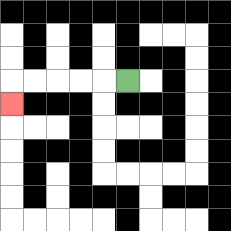{'start': '[5, 3]', 'end': '[0, 4]', 'path_directions': 'L,L,L,L,L,D', 'path_coordinates': '[[5, 3], [4, 3], [3, 3], [2, 3], [1, 3], [0, 3], [0, 4]]'}